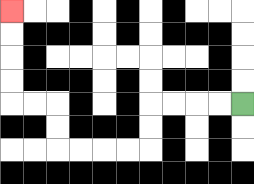{'start': '[10, 4]', 'end': '[0, 0]', 'path_directions': 'L,L,L,L,D,D,L,L,L,L,U,U,L,L,U,U,U,U', 'path_coordinates': '[[10, 4], [9, 4], [8, 4], [7, 4], [6, 4], [6, 5], [6, 6], [5, 6], [4, 6], [3, 6], [2, 6], [2, 5], [2, 4], [1, 4], [0, 4], [0, 3], [0, 2], [0, 1], [0, 0]]'}